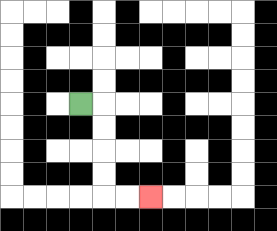{'start': '[3, 4]', 'end': '[6, 8]', 'path_directions': 'R,D,D,D,D,R,R', 'path_coordinates': '[[3, 4], [4, 4], [4, 5], [4, 6], [4, 7], [4, 8], [5, 8], [6, 8]]'}